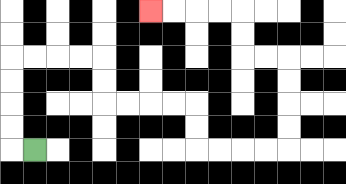{'start': '[1, 6]', 'end': '[6, 0]', 'path_directions': 'L,U,U,U,U,R,R,R,R,D,D,R,R,R,R,D,D,R,R,R,R,U,U,U,U,L,L,U,U,L,L,L,L', 'path_coordinates': '[[1, 6], [0, 6], [0, 5], [0, 4], [0, 3], [0, 2], [1, 2], [2, 2], [3, 2], [4, 2], [4, 3], [4, 4], [5, 4], [6, 4], [7, 4], [8, 4], [8, 5], [8, 6], [9, 6], [10, 6], [11, 6], [12, 6], [12, 5], [12, 4], [12, 3], [12, 2], [11, 2], [10, 2], [10, 1], [10, 0], [9, 0], [8, 0], [7, 0], [6, 0]]'}